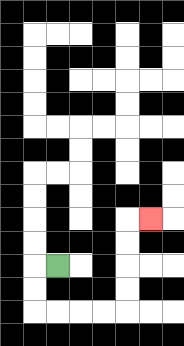{'start': '[2, 11]', 'end': '[6, 9]', 'path_directions': 'L,D,D,R,R,R,R,U,U,U,U,R', 'path_coordinates': '[[2, 11], [1, 11], [1, 12], [1, 13], [2, 13], [3, 13], [4, 13], [5, 13], [5, 12], [5, 11], [5, 10], [5, 9], [6, 9]]'}